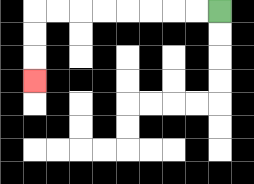{'start': '[9, 0]', 'end': '[1, 3]', 'path_directions': 'L,L,L,L,L,L,L,L,D,D,D', 'path_coordinates': '[[9, 0], [8, 0], [7, 0], [6, 0], [5, 0], [4, 0], [3, 0], [2, 0], [1, 0], [1, 1], [1, 2], [1, 3]]'}